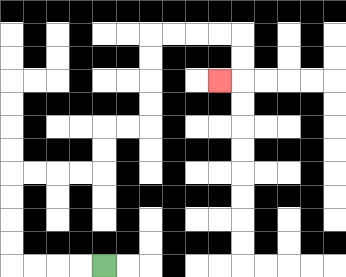{'start': '[4, 11]', 'end': '[9, 3]', 'path_directions': 'L,L,L,L,U,U,U,U,R,R,R,R,U,U,R,R,U,U,U,U,R,R,R,R,D,D,L', 'path_coordinates': '[[4, 11], [3, 11], [2, 11], [1, 11], [0, 11], [0, 10], [0, 9], [0, 8], [0, 7], [1, 7], [2, 7], [3, 7], [4, 7], [4, 6], [4, 5], [5, 5], [6, 5], [6, 4], [6, 3], [6, 2], [6, 1], [7, 1], [8, 1], [9, 1], [10, 1], [10, 2], [10, 3], [9, 3]]'}